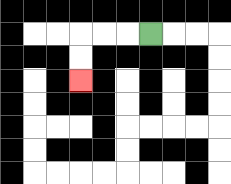{'start': '[6, 1]', 'end': '[3, 3]', 'path_directions': 'L,L,L,D,D', 'path_coordinates': '[[6, 1], [5, 1], [4, 1], [3, 1], [3, 2], [3, 3]]'}